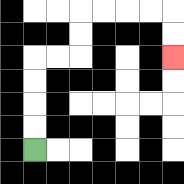{'start': '[1, 6]', 'end': '[7, 2]', 'path_directions': 'U,U,U,U,R,R,U,U,R,R,R,R,D,D', 'path_coordinates': '[[1, 6], [1, 5], [1, 4], [1, 3], [1, 2], [2, 2], [3, 2], [3, 1], [3, 0], [4, 0], [5, 0], [6, 0], [7, 0], [7, 1], [7, 2]]'}